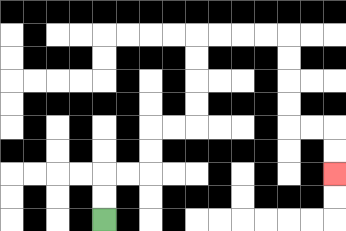{'start': '[4, 9]', 'end': '[14, 7]', 'path_directions': 'U,U,R,R,U,U,R,R,U,U,U,U,R,R,R,R,D,D,D,D,R,R,D,D', 'path_coordinates': '[[4, 9], [4, 8], [4, 7], [5, 7], [6, 7], [6, 6], [6, 5], [7, 5], [8, 5], [8, 4], [8, 3], [8, 2], [8, 1], [9, 1], [10, 1], [11, 1], [12, 1], [12, 2], [12, 3], [12, 4], [12, 5], [13, 5], [14, 5], [14, 6], [14, 7]]'}